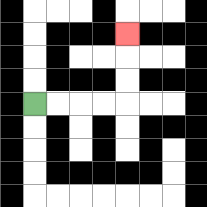{'start': '[1, 4]', 'end': '[5, 1]', 'path_directions': 'R,R,R,R,U,U,U', 'path_coordinates': '[[1, 4], [2, 4], [3, 4], [4, 4], [5, 4], [5, 3], [5, 2], [5, 1]]'}